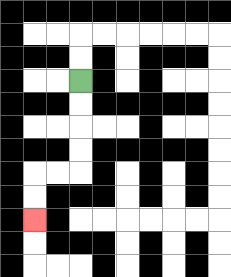{'start': '[3, 3]', 'end': '[1, 9]', 'path_directions': 'D,D,D,D,L,L,D,D', 'path_coordinates': '[[3, 3], [3, 4], [3, 5], [3, 6], [3, 7], [2, 7], [1, 7], [1, 8], [1, 9]]'}